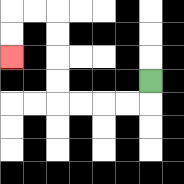{'start': '[6, 3]', 'end': '[0, 2]', 'path_directions': 'D,L,L,L,L,U,U,U,U,L,L,D,D', 'path_coordinates': '[[6, 3], [6, 4], [5, 4], [4, 4], [3, 4], [2, 4], [2, 3], [2, 2], [2, 1], [2, 0], [1, 0], [0, 0], [0, 1], [0, 2]]'}